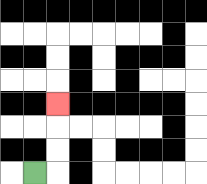{'start': '[1, 7]', 'end': '[2, 4]', 'path_directions': 'R,U,U,U', 'path_coordinates': '[[1, 7], [2, 7], [2, 6], [2, 5], [2, 4]]'}